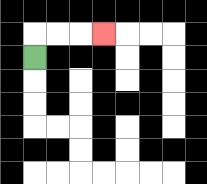{'start': '[1, 2]', 'end': '[4, 1]', 'path_directions': 'U,R,R,R', 'path_coordinates': '[[1, 2], [1, 1], [2, 1], [3, 1], [4, 1]]'}